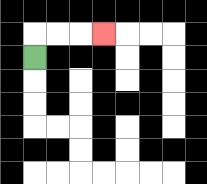{'start': '[1, 2]', 'end': '[4, 1]', 'path_directions': 'U,R,R,R', 'path_coordinates': '[[1, 2], [1, 1], [2, 1], [3, 1], [4, 1]]'}